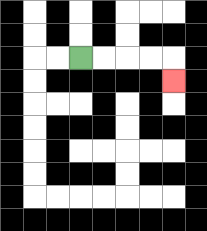{'start': '[3, 2]', 'end': '[7, 3]', 'path_directions': 'R,R,R,R,D', 'path_coordinates': '[[3, 2], [4, 2], [5, 2], [6, 2], [7, 2], [7, 3]]'}